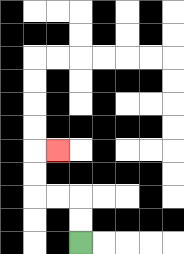{'start': '[3, 10]', 'end': '[2, 6]', 'path_directions': 'U,U,L,L,U,U,R', 'path_coordinates': '[[3, 10], [3, 9], [3, 8], [2, 8], [1, 8], [1, 7], [1, 6], [2, 6]]'}